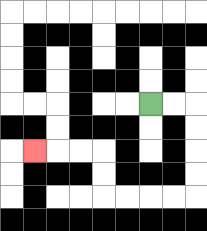{'start': '[6, 4]', 'end': '[1, 6]', 'path_directions': 'R,R,D,D,D,D,L,L,L,L,U,U,L,L,L', 'path_coordinates': '[[6, 4], [7, 4], [8, 4], [8, 5], [8, 6], [8, 7], [8, 8], [7, 8], [6, 8], [5, 8], [4, 8], [4, 7], [4, 6], [3, 6], [2, 6], [1, 6]]'}